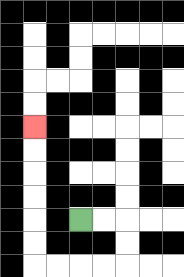{'start': '[3, 9]', 'end': '[1, 5]', 'path_directions': 'R,R,D,D,L,L,L,L,U,U,U,U,U,U', 'path_coordinates': '[[3, 9], [4, 9], [5, 9], [5, 10], [5, 11], [4, 11], [3, 11], [2, 11], [1, 11], [1, 10], [1, 9], [1, 8], [1, 7], [1, 6], [1, 5]]'}